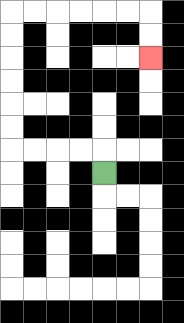{'start': '[4, 7]', 'end': '[6, 2]', 'path_directions': 'U,L,L,L,L,U,U,U,U,U,U,R,R,R,R,R,R,D,D', 'path_coordinates': '[[4, 7], [4, 6], [3, 6], [2, 6], [1, 6], [0, 6], [0, 5], [0, 4], [0, 3], [0, 2], [0, 1], [0, 0], [1, 0], [2, 0], [3, 0], [4, 0], [5, 0], [6, 0], [6, 1], [6, 2]]'}